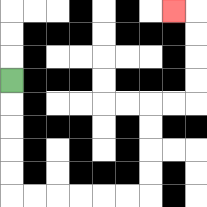{'start': '[0, 3]', 'end': '[7, 0]', 'path_directions': 'D,D,D,D,D,R,R,R,R,R,R,U,U,U,U,R,R,U,U,U,U,L', 'path_coordinates': '[[0, 3], [0, 4], [0, 5], [0, 6], [0, 7], [0, 8], [1, 8], [2, 8], [3, 8], [4, 8], [5, 8], [6, 8], [6, 7], [6, 6], [6, 5], [6, 4], [7, 4], [8, 4], [8, 3], [8, 2], [8, 1], [8, 0], [7, 0]]'}